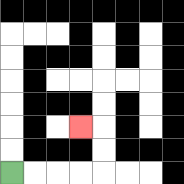{'start': '[0, 7]', 'end': '[3, 5]', 'path_directions': 'R,R,R,R,U,U,L', 'path_coordinates': '[[0, 7], [1, 7], [2, 7], [3, 7], [4, 7], [4, 6], [4, 5], [3, 5]]'}